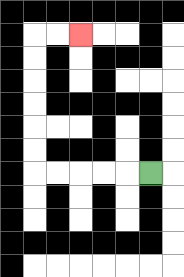{'start': '[6, 7]', 'end': '[3, 1]', 'path_directions': 'L,L,L,L,L,U,U,U,U,U,U,R,R', 'path_coordinates': '[[6, 7], [5, 7], [4, 7], [3, 7], [2, 7], [1, 7], [1, 6], [1, 5], [1, 4], [1, 3], [1, 2], [1, 1], [2, 1], [3, 1]]'}